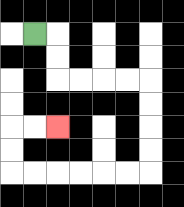{'start': '[1, 1]', 'end': '[2, 5]', 'path_directions': 'R,D,D,R,R,R,R,D,D,D,D,L,L,L,L,L,L,U,U,R,R', 'path_coordinates': '[[1, 1], [2, 1], [2, 2], [2, 3], [3, 3], [4, 3], [5, 3], [6, 3], [6, 4], [6, 5], [6, 6], [6, 7], [5, 7], [4, 7], [3, 7], [2, 7], [1, 7], [0, 7], [0, 6], [0, 5], [1, 5], [2, 5]]'}